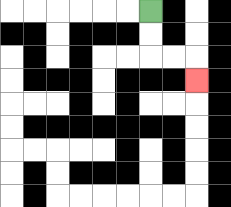{'start': '[6, 0]', 'end': '[8, 3]', 'path_directions': 'D,D,R,R,D', 'path_coordinates': '[[6, 0], [6, 1], [6, 2], [7, 2], [8, 2], [8, 3]]'}